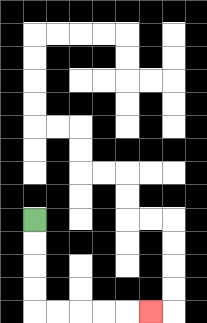{'start': '[1, 9]', 'end': '[6, 13]', 'path_directions': 'D,D,D,D,R,R,R,R,R', 'path_coordinates': '[[1, 9], [1, 10], [1, 11], [1, 12], [1, 13], [2, 13], [3, 13], [4, 13], [5, 13], [6, 13]]'}